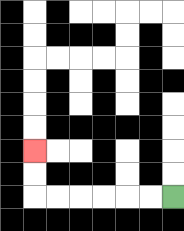{'start': '[7, 8]', 'end': '[1, 6]', 'path_directions': 'L,L,L,L,L,L,U,U', 'path_coordinates': '[[7, 8], [6, 8], [5, 8], [4, 8], [3, 8], [2, 8], [1, 8], [1, 7], [1, 6]]'}